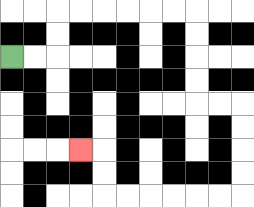{'start': '[0, 2]', 'end': '[3, 6]', 'path_directions': 'R,R,U,U,R,R,R,R,R,R,D,D,D,D,R,R,D,D,D,D,L,L,L,L,L,L,U,U,L', 'path_coordinates': '[[0, 2], [1, 2], [2, 2], [2, 1], [2, 0], [3, 0], [4, 0], [5, 0], [6, 0], [7, 0], [8, 0], [8, 1], [8, 2], [8, 3], [8, 4], [9, 4], [10, 4], [10, 5], [10, 6], [10, 7], [10, 8], [9, 8], [8, 8], [7, 8], [6, 8], [5, 8], [4, 8], [4, 7], [4, 6], [3, 6]]'}